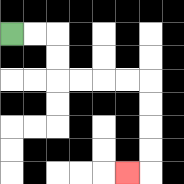{'start': '[0, 1]', 'end': '[5, 7]', 'path_directions': 'R,R,D,D,R,R,R,R,D,D,D,D,L', 'path_coordinates': '[[0, 1], [1, 1], [2, 1], [2, 2], [2, 3], [3, 3], [4, 3], [5, 3], [6, 3], [6, 4], [6, 5], [6, 6], [6, 7], [5, 7]]'}